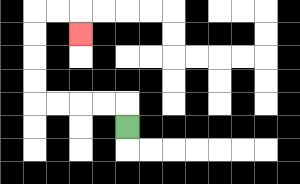{'start': '[5, 5]', 'end': '[3, 1]', 'path_directions': 'U,L,L,L,L,U,U,U,U,R,R,D', 'path_coordinates': '[[5, 5], [5, 4], [4, 4], [3, 4], [2, 4], [1, 4], [1, 3], [1, 2], [1, 1], [1, 0], [2, 0], [3, 0], [3, 1]]'}